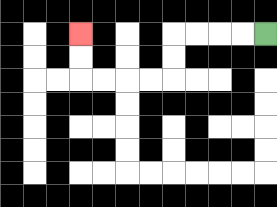{'start': '[11, 1]', 'end': '[3, 1]', 'path_directions': 'L,L,L,L,D,D,L,L,L,L,U,U', 'path_coordinates': '[[11, 1], [10, 1], [9, 1], [8, 1], [7, 1], [7, 2], [7, 3], [6, 3], [5, 3], [4, 3], [3, 3], [3, 2], [3, 1]]'}